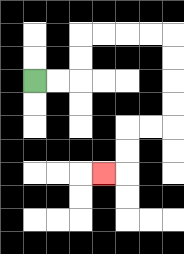{'start': '[1, 3]', 'end': '[4, 7]', 'path_directions': 'R,R,U,U,R,R,R,R,D,D,D,D,L,L,D,D,L', 'path_coordinates': '[[1, 3], [2, 3], [3, 3], [3, 2], [3, 1], [4, 1], [5, 1], [6, 1], [7, 1], [7, 2], [7, 3], [7, 4], [7, 5], [6, 5], [5, 5], [5, 6], [5, 7], [4, 7]]'}